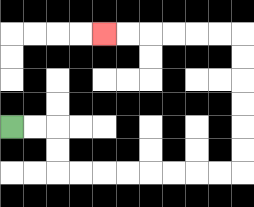{'start': '[0, 5]', 'end': '[4, 1]', 'path_directions': 'R,R,D,D,R,R,R,R,R,R,R,R,U,U,U,U,U,U,L,L,L,L,L,L', 'path_coordinates': '[[0, 5], [1, 5], [2, 5], [2, 6], [2, 7], [3, 7], [4, 7], [5, 7], [6, 7], [7, 7], [8, 7], [9, 7], [10, 7], [10, 6], [10, 5], [10, 4], [10, 3], [10, 2], [10, 1], [9, 1], [8, 1], [7, 1], [6, 1], [5, 1], [4, 1]]'}